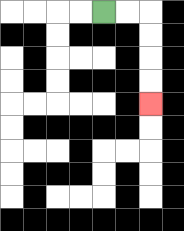{'start': '[4, 0]', 'end': '[6, 4]', 'path_directions': 'R,R,D,D,D,D', 'path_coordinates': '[[4, 0], [5, 0], [6, 0], [6, 1], [6, 2], [6, 3], [6, 4]]'}